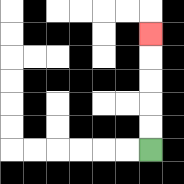{'start': '[6, 6]', 'end': '[6, 1]', 'path_directions': 'U,U,U,U,U', 'path_coordinates': '[[6, 6], [6, 5], [6, 4], [6, 3], [6, 2], [6, 1]]'}